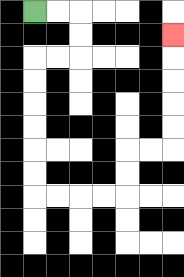{'start': '[1, 0]', 'end': '[7, 1]', 'path_directions': 'R,R,D,D,L,L,D,D,D,D,D,D,R,R,R,R,U,U,R,R,U,U,U,U,U', 'path_coordinates': '[[1, 0], [2, 0], [3, 0], [3, 1], [3, 2], [2, 2], [1, 2], [1, 3], [1, 4], [1, 5], [1, 6], [1, 7], [1, 8], [2, 8], [3, 8], [4, 8], [5, 8], [5, 7], [5, 6], [6, 6], [7, 6], [7, 5], [7, 4], [7, 3], [7, 2], [7, 1]]'}